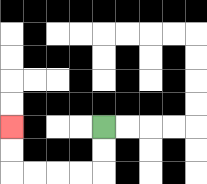{'start': '[4, 5]', 'end': '[0, 5]', 'path_directions': 'D,D,L,L,L,L,U,U', 'path_coordinates': '[[4, 5], [4, 6], [4, 7], [3, 7], [2, 7], [1, 7], [0, 7], [0, 6], [0, 5]]'}